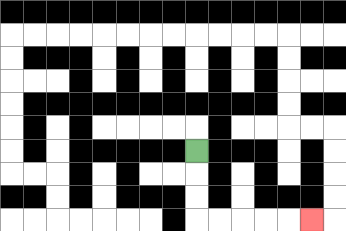{'start': '[8, 6]', 'end': '[13, 9]', 'path_directions': 'D,D,D,R,R,R,R,R', 'path_coordinates': '[[8, 6], [8, 7], [8, 8], [8, 9], [9, 9], [10, 9], [11, 9], [12, 9], [13, 9]]'}